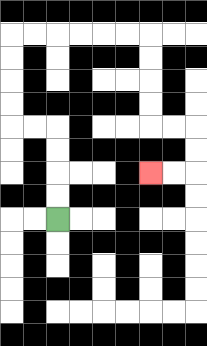{'start': '[2, 9]', 'end': '[6, 7]', 'path_directions': 'U,U,U,U,L,L,U,U,U,U,R,R,R,R,R,R,D,D,D,D,R,R,D,D,L,L', 'path_coordinates': '[[2, 9], [2, 8], [2, 7], [2, 6], [2, 5], [1, 5], [0, 5], [0, 4], [0, 3], [0, 2], [0, 1], [1, 1], [2, 1], [3, 1], [4, 1], [5, 1], [6, 1], [6, 2], [6, 3], [6, 4], [6, 5], [7, 5], [8, 5], [8, 6], [8, 7], [7, 7], [6, 7]]'}